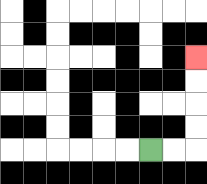{'start': '[6, 6]', 'end': '[8, 2]', 'path_directions': 'R,R,U,U,U,U', 'path_coordinates': '[[6, 6], [7, 6], [8, 6], [8, 5], [8, 4], [8, 3], [8, 2]]'}